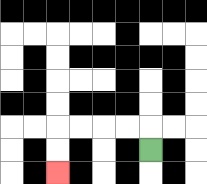{'start': '[6, 6]', 'end': '[2, 7]', 'path_directions': 'U,L,L,L,L,D,D', 'path_coordinates': '[[6, 6], [6, 5], [5, 5], [4, 5], [3, 5], [2, 5], [2, 6], [2, 7]]'}